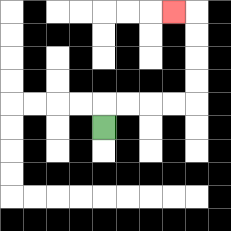{'start': '[4, 5]', 'end': '[7, 0]', 'path_directions': 'U,R,R,R,R,U,U,U,U,L', 'path_coordinates': '[[4, 5], [4, 4], [5, 4], [6, 4], [7, 4], [8, 4], [8, 3], [8, 2], [8, 1], [8, 0], [7, 0]]'}